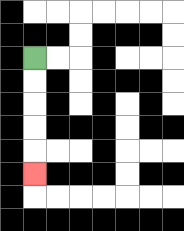{'start': '[1, 2]', 'end': '[1, 7]', 'path_directions': 'D,D,D,D,D', 'path_coordinates': '[[1, 2], [1, 3], [1, 4], [1, 5], [1, 6], [1, 7]]'}